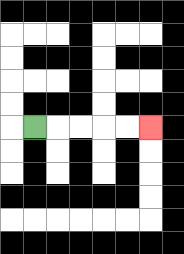{'start': '[1, 5]', 'end': '[6, 5]', 'path_directions': 'R,R,R,R,R', 'path_coordinates': '[[1, 5], [2, 5], [3, 5], [4, 5], [5, 5], [6, 5]]'}